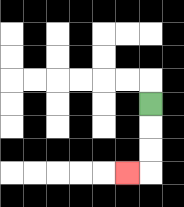{'start': '[6, 4]', 'end': '[5, 7]', 'path_directions': 'D,D,D,L', 'path_coordinates': '[[6, 4], [6, 5], [6, 6], [6, 7], [5, 7]]'}